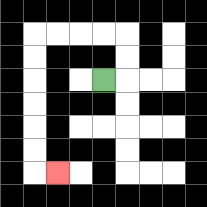{'start': '[4, 3]', 'end': '[2, 7]', 'path_directions': 'R,U,U,L,L,L,L,D,D,D,D,D,D,R', 'path_coordinates': '[[4, 3], [5, 3], [5, 2], [5, 1], [4, 1], [3, 1], [2, 1], [1, 1], [1, 2], [1, 3], [1, 4], [1, 5], [1, 6], [1, 7], [2, 7]]'}